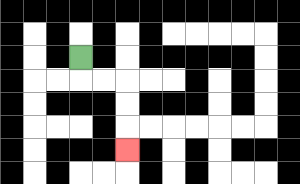{'start': '[3, 2]', 'end': '[5, 6]', 'path_directions': 'D,R,R,D,D,D', 'path_coordinates': '[[3, 2], [3, 3], [4, 3], [5, 3], [5, 4], [5, 5], [5, 6]]'}